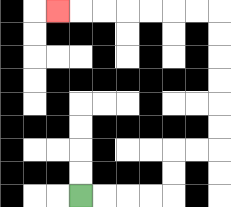{'start': '[3, 8]', 'end': '[2, 0]', 'path_directions': 'R,R,R,R,U,U,R,R,U,U,U,U,U,U,L,L,L,L,L,L,L', 'path_coordinates': '[[3, 8], [4, 8], [5, 8], [6, 8], [7, 8], [7, 7], [7, 6], [8, 6], [9, 6], [9, 5], [9, 4], [9, 3], [9, 2], [9, 1], [9, 0], [8, 0], [7, 0], [6, 0], [5, 0], [4, 0], [3, 0], [2, 0]]'}